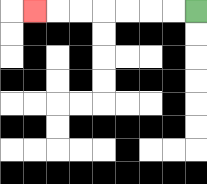{'start': '[8, 0]', 'end': '[1, 0]', 'path_directions': 'L,L,L,L,L,L,L', 'path_coordinates': '[[8, 0], [7, 0], [6, 0], [5, 0], [4, 0], [3, 0], [2, 0], [1, 0]]'}